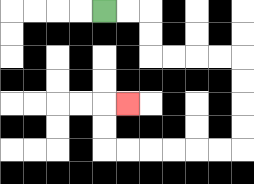{'start': '[4, 0]', 'end': '[5, 4]', 'path_directions': 'R,R,D,D,R,R,R,R,D,D,D,D,L,L,L,L,L,L,U,U,R', 'path_coordinates': '[[4, 0], [5, 0], [6, 0], [6, 1], [6, 2], [7, 2], [8, 2], [9, 2], [10, 2], [10, 3], [10, 4], [10, 5], [10, 6], [9, 6], [8, 6], [7, 6], [6, 6], [5, 6], [4, 6], [4, 5], [4, 4], [5, 4]]'}